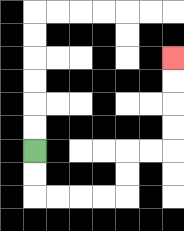{'start': '[1, 6]', 'end': '[7, 2]', 'path_directions': 'D,D,R,R,R,R,U,U,R,R,U,U,U,U', 'path_coordinates': '[[1, 6], [1, 7], [1, 8], [2, 8], [3, 8], [4, 8], [5, 8], [5, 7], [5, 6], [6, 6], [7, 6], [7, 5], [7, 4], [7, 3], [7, 2]]'}